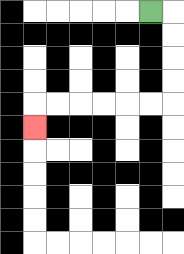{'start': '[6, 0]', 'end': '[1, 5]', 'path_directions': 'R,D,D,D,D,L,L,L,L,L,L,D', 'path_coordinates': '[[6, 0], [7, 0], [7, 1], [7, 2], [7, 3], [7, 4], [6, 4], [5, 4], [4, 4], [3, 4], [2, 4], [1, 4], [1, 5]]'}